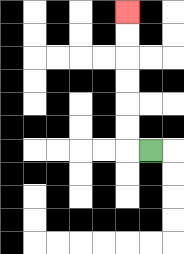{'start': '[6, 6]', 'end': '[5, 0]', 'path_directions': 'L,U,U,U,U,U,U', 'path_coordinates': '[[6, 6], [5, 6], [5, 5], [5, 4], [5, 3], [5, 2], [5, 1], [5, 0]]'}